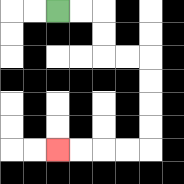{'start': '[2, 0]', 'end': '[2, 6]', 'path_directions': 'R,R,D,D,R,R,D,D,D,D,L,L,L,L', 'path_coordinates': '[[2, 0], [3, 0], [4, 0], [4, 1], [4, 2], [5, 2], [6, 2], [6, 3], [6, 4], [6, 5], [6, 6], [5, 6], [4, 6], [3, 6], [2, 6]]'}